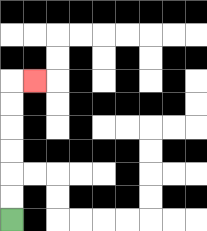{'start': '[0, 9]', 'end': '[1, 3]', 'path_directions': 'U,U,U,U,U,U,R', 'path_coordinates': '[[0, 9], [0, 8], [0, 7], [0, 6], [0, 5], [0, 4], [0, 3], [1, 3]]'}